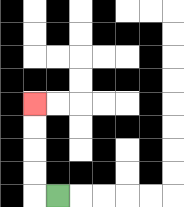{'start': '[2, 8]', 'end': '[1, 4]', 'path_directions': 'L,U,U,U,U', 'path_coordinates': '[[2, 8], [1, 8], [1, 7], [1, 6], [1, 5], [1, 4]]'}